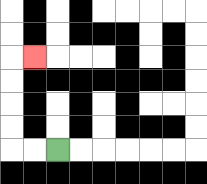{'start': '[2, 6]', 'end': '[1, 2]', 'path_directions': 'L,L,U,U,U,U,R', 'path_coordinates': '[[2, 6], [1, 6], [0, 6], [0, 5], [0, 4], [0, 3], [0, 2], [1, 2]]'}